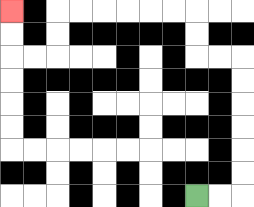{'start': '[8, 8]', 'end': '[0, 0]', 'path_directions': 'R,R,U,U,U,U,U,U,L,L,U,U,L,L,L,L,L,L,D,D,L,L,U,U', 'path_coordinates': '[[8, 8], [9, 8], [10, 8], [10, 7], [10, 6], [10, 5], [10, 4], [10, 3], [10, 2], [9, 2], [8, 2], [8, 1], [8, 0], [7, 0], [6, 0], [5, 0], [4, 0], [3, 0], [2, 0], [2, 1], [2, 2], [1, 2], [0, 2], [0, 1], [0, 0]]'}